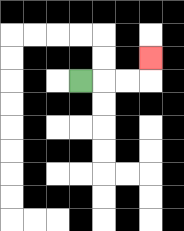{'start': '[3, 3]', 'end': '[6, 2]', 'path_directions': 'R,R,R,U', 'path_coordinates': '[[3, 3], [4, 3], [5, 3], [6, 3], [6, 2]]'}